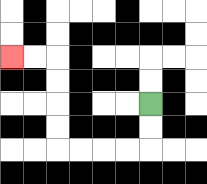{'start': '[6, 4]', 'end': '[0, 2]', 'path_directions': 'D,D,L,L,L,L,U,U,U,U,L,L', 'path_coordinates': '[[6, 4], [6, 5], [6, 6], [5, 6], [4, 6], [3, 6], [2, 6], [2, 5], [2, 4], [2, 3], [2, 2], [1, 2], [0, 2]]'}